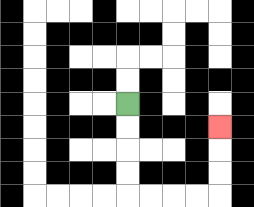{'start': '[5, 4]', 'end': '[9, 5]', 'path_directions': 'D,D,D,D,R,R,R,R,U,U,U', 'path_coordinates': '[[5, 4], [5, 5], [5, 6], [5, 7], [5, 8], [6, 8], [7, 8], [8, 8], [9, 8], [9, 7], [9, 6], [9, 5]]'}